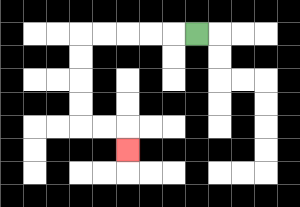{'start': '[8, 1]', 'end': '[5, 6]', 'path_directions': 'L,L,L,L,L,D,D,D,D,R,R,D', 'path_coordinates': '[[8, 1], [7, 1], [6, 1], [5, 1], [4, 1], [3, 1], [3, 2], [3, 3], [3, 4], [3, 5], [4, 5], [5, 5], [5, 6]]'}